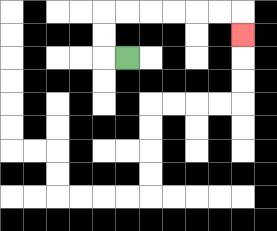{'start': '[5, 2]', 'end': '[10, 1]', 'path_directions': 'L,U,U,R,R,R,R,R,R,D', 'path_coordinates': '[[5, 2], [4, 2], [4, 1], [4, 0], [5, 0], [6, 0], [7, 0], [8, 0], [9, 0], [10, 0], [10, 1]]'}